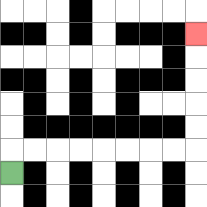{'start': '[0, 7]', 'end': '[8, 1]', 'path_directions': 'U,R,R,R,R,R,R,R,R,U,U,U,U,U', 'path_coordinates': '[[0, 7], [0, 6], [1, 6], [2, 6], [3, 6], [4, 6], [5, 6], [6, 6], [7, 6], [8, 6], [8, 5], [8, 4], [8, 3], [8, 2], [8, 1]]'}